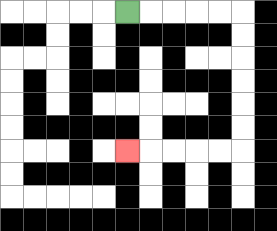{'start': '[5, 0]', 'end': '[5, 6]', 'path_directions': 'R,R,R,R,R,D,D,D,D,D,D,L,L,L,L,L', 'path_coordinates': '[[5, 0], [6, 0], [7, 0], [8, 0], [9, 0], [10, 0], [10, 1], [10, 2], [10, 3], [10, 4], [10, 5], [10, 6], [9, 6], [8, 6], [7, 6], [6, 6], [5, 6]]'}